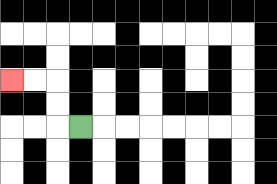{'start': '[3, 5]', 'end': '[0, 3]', 'path_directions': 'L,U,U,L,L', 'path_coordinates': '[[3, 5], [2, 5], [2, 4], [2, 3], [1, 3], [0, 3]]'}